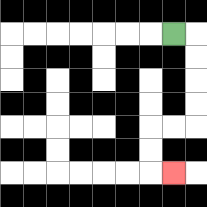{'start': '[7, 1]', 'end': '[7, 7]', 'path_directions': 'R,D,D,D,D,L,L,D,D,R', 'path_coordinates': '[[7, 1], [8, 1], [8, 2], [8, 3], [8, 4], [8, 5], [7, 5], [6, 5], [6, 6], [6, 7], [7, 7]]'}